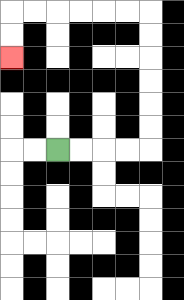{'start': '[2, 6]', 'end': '[0, 2]', 'path_directions': 'R,R,R,R,U,U,U,U,U,U,L,L,L,L,L,L,D,D', 'path_coordinates': '[[2, 6], [3, 6], [4, 6], [5, 6], [6, 6], [6, 5], [6, 4], [6, 3], [6, 2], [6, 1], [6, 0], [5, 0], [4, 0], [3, 0], [2, 0], [1, 0], [0, 0], [0, 1], [0, 2]]'}